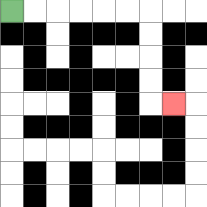{'start': '[0, 0]', 'end': '[7, 4]', 'path_directions': 'R,R,R,R,R,R,D,D,D,D,R', 'path_coordinates': '[[0, 0], [1, 0], [2, 0], [3, 0], [4, 0], [5, 0], [6, 0], [6, 1], [6, 2], [6, 3], [6, 4], [7, 4]]'}